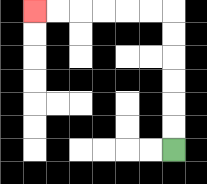{'start': '[7, 6]', 'end': '[1, 0]', 'path_directions': 'U,U,U,U,U,U,L,L,L,L,L,L', 'path_coordinates': '[[7, 6], [7, 5], [7, 4], [7, 3], [7, 2], [7, 1], [7, 0], [6, 0], [5, 0], [4, 0], [3, 0], [2, 0], [1, 0]]'}